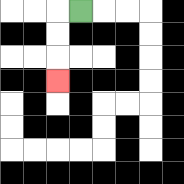{'start': '[3, 0]', 'end': '[2, 3]', 'path_directions': 'L,D,D,D', 'path_coordinates': '[[3, 0], [2, 0], [2, 1], [2, 2], [2, 3]]'}